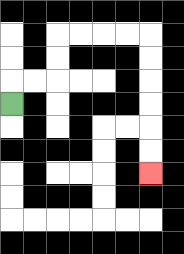{'start': '[0, 4]', 'end': '[6, 7]', 'path_directions': 'U,R,R,U,U,R,R,R,R,D,D,D,D,D,D', 'path_coordinates': '[[0, 4], [0, 3], [1, 3], [2, 3], [2, 2], [2, 1], [3, 1], [4, 1], [5, 1], [6, 1], [6, 2], [6, 3], [6, 4], [6, 5], [6, 6], [6, 7]]'}